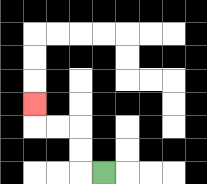{'start': '[4, 7]', 'end': '[1, 4]', 'path_directions': 'L,U,U,L,L,U', 'path_coordinates': '[[4, 7], [3, 7], [3, 6], [3, 5], [2, 5], [1, 5], [1, 4]]'}